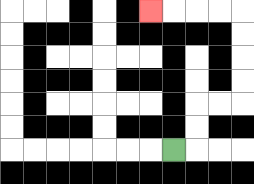{'start': '[7, 6]', 'end': '[6, 0]', 'path_directions': 'R,U,U,R,R,U,U,U,U,L,L,L,L', 'path_coordinates': '[[7, 6], [8, 6], [8, 5], [8, 4], [9, 4], [10, 4], [10, 3], [10, 2], [10, 1], [10, 0], [9, 0], [8, 0], [7, 0], [6, 0]]'}